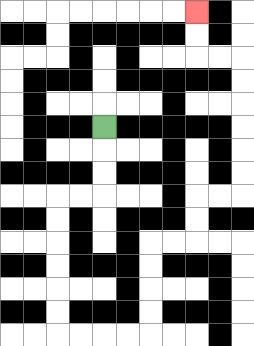{'start': '[4, 5]', 'end': '[8, 0]', 'path_directions': 'D,D,D,L,L,D,D,D,D,D,D,R,R,R,R,U,U,U,U,R,R,U,U,R,R,U,U,U,U,U,U,L,L,U,U', 'path_coordinates': '[[4, 5], [4, 6], [4, 7], [4, 8], [3, 8], [2, 8], [2, 9], [2, 10], [2, 11], [2, 12], [2, 13], [2, 14], [3, 14], [4, 14], [5, 14], [6, 14], [6, 13], [6, 12], [6, 11], [6, 10], [7, 10], [8, 10], [8, 9], [8, 8], [9, 8], [10, 8], [10, 7], [10, 6], [10, 5], [10, 4], [10, 3], [10, 2], [9, 2], [8, 2], [8, 1], [8, 0]]'}